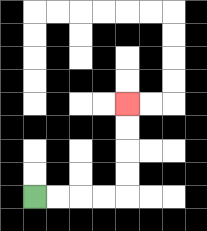{'start': '[1, 8]', 'end': '[5, 4]', 'path_directions': 'R,R,R,R,U,U,U,U', 'path_coordinates': '[[1, 8], [2, 8], [3, 8], [4, 8], [5, 8], [5, 7], [5, 6], [5, 5], [5, 4]]'}